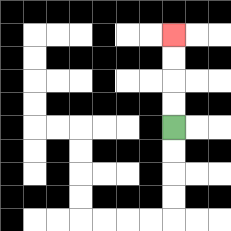{'start': '[7, 5]', 'end': '[7, 1]', 'path_directions': 'U,U,U,U', 'path_coordinates': '[[7, 5], [7, 4], [7, 3], [7, 2], [7, 1]]'}